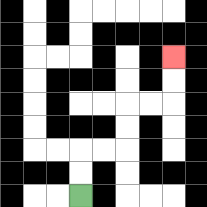{'start': '[3, 8]', 'end': '[7, 2]', 'path_directions': 'U,U,R,R,U,U,R,R,U,U', 'path_coordinates': '[[3, 8], [3, 7], [3, 6], [4, 6], [5, 6], [5, 5], [5, 4], [6, 4], [7, 4], [7, 3], [7, 2]]'}